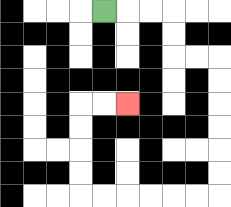{'start': '[4, 0]', 'end': '[5, 4]', 'path_directions': 'R,R,R,D,D,R,R,D,D,D,D,D,D,L,L,L,L,L,L,U,U,U,U,R,R', 'path_coordinates': '[[4, 0], [5, 0], [6, 0], [7, 0], [7, 1], [7, 2], [8, 2], [9, 2], [9, 3], [9, 4], [9, 5], [9, 6], [9, 7], [9, 8], [8, 8], [7, 8], [6, 8], [5, 8], [4, 8], [3, 8], [3, 7], [3, 6], [3, 5], [3, 4], [4, 4], [5, 4]]'}